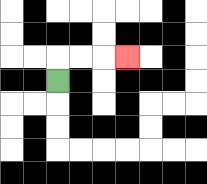{'start': '[2, 3]', 'end': '[5, 2]', 'path_directions': 'U,R,R,R', 'path_coordinates': '[[2, 3], [2, 2], [3, 2], [4, 2], [5, 2]]'}